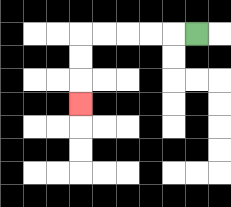{'start': '[8, 1]', 'end': '[3, 4]', 'path_directions': 'L,L,L,L,L,D,D,D', 'path_coordinates': '[[8, 1], [7, 1], [6, 1], [5, 1], [4, 1], [3, 1], [3, 2], [3, 3], [3, 4]]'}